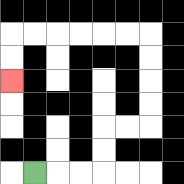{'start': '[1, 7]', 'end': '[0, 3]', 'path_directions': 'R,R,R,U,U,R,R,U,U,U,U,L,L,L,L,L,L,D,D', 'path_coordinates': '[[1, 7], [2, 7], [3, 7], [4, 7], [4, 6], [4, 5], [5, 5], [6, 5], [6, 4], [6, 3], [6, 2], [6, 1], [5, 1], [4, 1], [3, 1], [2, 1], [1, 1], [0, 1], [0, 2], [0, 3]]'}